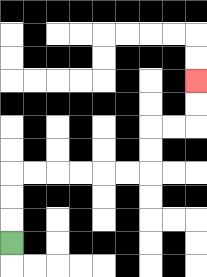{'start': '[0, 10]', 'end': '[8, 3]', 'path_directions': 'U,U,U,R,R,R,R,R,R,U,U,R,R,U,U', 'path_coordinates': '[[0, 10], [0, 9], [0, 8], [0, 7], [1, 7], [2, 7], [3, 7], [4, 7], [5, 7], [6, 7], [6, 6], [6, 5], [7, 5], [8, 5], [8, 4], [8, 3]]'}